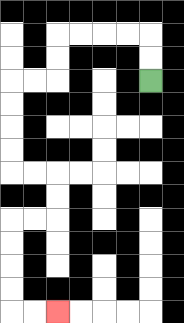{'start': '[6, 3]', 'end': '[2, 13]', 'path_directions': 'U,U,L,L,L,L,D,D,L,L,D,D,D,D,R,R,D,D,L,L,D,D,D,D,R,R', 'path_coordinates': '[[6, 3], [6, 2], [6, 1], [5, 1], [4, 1], [3, 1], [2, 1], [2, 2], [2, 3], [1, 3], [0, 3], [0, 4], [0, 5], [0, 6], [0, 7], [1, 7], [2, 7], [2, 8], [2, 9], [1, 9], [0, 9], [0, 10], [0, 11], [0, 12], [0, 13], [1, 13], [2, 13]]'}